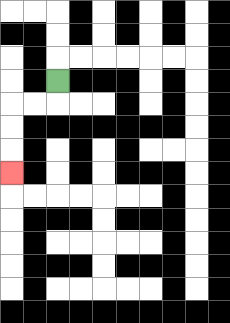{'start': '[2, 3]', 'end': '[0, 7]', 'path_directions': 'D,L,L,D,D,D', 'path_coordinates': '[[2, 3], [2, 4], [1, 4], [0, 4], [0, 5], [0, 6], [0, 7]]'}